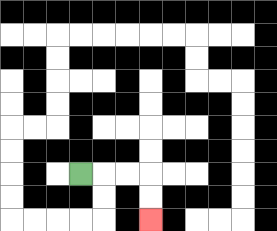{'start': '[3, 7]', 'end': '[6, 9]', 'path_directions': 'R,R,R,D,D', 'path_coordinates': '[[3, 7], [4, 7], [5, 7], [6, 7], [6, 8], [6, 9]]'}